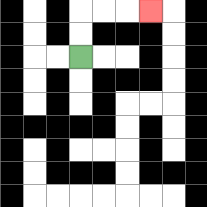{'start': '[3, 2]', 'end': '[6, 0]', 'path_directions': 'U,U,R,R,R', 'path_coordinates': '[[3, 2], [3, 1], [3, 0], [4, 0], [5, 0], [6, 0]]'}